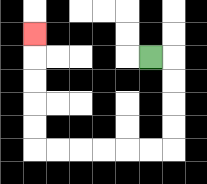{'start': '[6, 2]', 'end': '[1, 1]', 'path_directions': 'R,D,D,D,D,L,L,L,L,L,L,U,U,U,U,U', 'path_coordinates': '[[6, 2], [7, 2], [7, 3], [7, 4], [7, 5], [7, 6], [6, 6], [5, 6], [4, 6], [3, 6], [2, 6], [1, 6], [1, 5], [1, 4], [1, 3], [1, 2], [1, 1]]'}